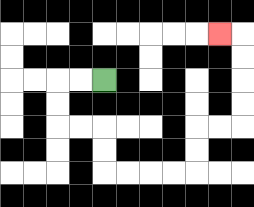{'start': '[4, 3]', 'end': '[9, 1]', 'path_directions': 'L,L,D,D,R,R,D,D,R,R,R,R,U,U,R,R,U,U,U,U,L', 'path_coordinates': '[[4, 3], [3, 3], [2, 3], [2, 4], [2, 5], [3, 5], [4, 5], [4, 6], [4, 7], [5, 7], [6, 7], [7, 7], [8, 7], [8, 6], [8, 5], [9, 5], [10, 5], [10, 4], [10, 3], [10, 2], [10, 1], [9, 1]]'}